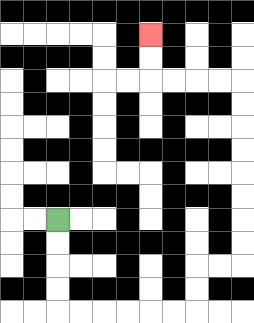{'start': '[2, 9]', 'end': '[6, 1]', 'path_directions': 'D,D,D,D,R,R,R,R,R,R,U,U,R,R,U,U,U,U,U,U,U,U,L,L,L,L,U,U', 'path_coordinates': '[[2, 9], [2, 10], [2, 11], [2, 12], [2, 13], [3, 13], [4, 13], [5, 13], [6, 13], [7, 13], [8, 13], [8, 12], [8, 11], [9, 11], [10, 11], [10, 10], [10, 9], [10, 8], [10, 7], [10, 6], [10, 5], [10, 4], [10, 3], [9, 3], [8, 3], [7, 3], [6, 3], [6, 2], [6, 1]]'}